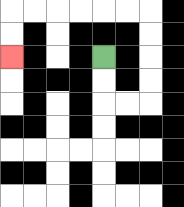{'start': '[4, 2]', 'end': '[0, 2]', 'path_directions': 'D,D,R,R,U,U,U,U,L,L,L,L,L,L,D,D', 'path_coordinates': '[[4, 2], [4, 3], [4, 4], [5, 4], [6, 4], [6, 3], [6, 2], [6, 1], [6, 0], [5, 0], [4, 0], [3, 0], [2, 0], [1, 0], [0, 0], [0, 1], [0, 2]]'}